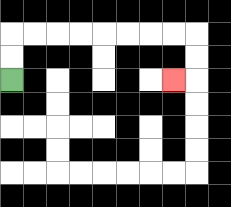{'start': '[0, 3]', 'end': '[7, 3]', 'path_directions': 'U,U,R,R,R,R,R,R,R,R,D,D,L', 'path_coordinates': '[[0, 3], [0, 2], [0, 1], [1, 1], [2, 1], [3, 1], [4, 1], [5, 1], [6, 1], [7, 1], [8, 1], [8, 2], [8, 3], [7, 3]]'}